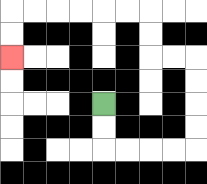{'start': '[4, 4]', 'end': '[0, 2]', 'path_directions': 'D,D,R,R,R,R,U,U,U,U,L,L,U,U,L,L,L,L,L,L,D,D', 'path_coordinates': '[[4, 4], [4, 5], [4, 6], [5, 6], [6, 6], [7, 6], [8, 6], [8, 5], [8, 4], [8, 3], [8, 2], [7, 2], [6, 2], [6, 1], [6, 0], [5, 0], [4, 0], [3, 0], [2, 0], [1, 0], [0, 0], [0, 1], [0, 2]]'}